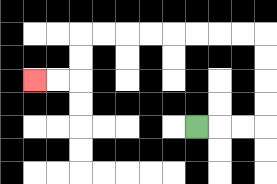{'start': '[8, 5]', 'end': '[1, 3]', 'path_directions': 'R,R,R,U,U,U,U,L,L,L,L,L,L,L,L,D,D,L,L', 'path_coordinates': '[[8, 5], [9, 5], [10, 5], [11, 5], [11, 4], [11, 3], [11, 2], [11, 1], [10, 1], [9, 1], [8, 1], [7, 1], [6, 1], [5, 1], [4, 1], [3, 1], [3, 2], [3, 3], [2, 3], [1, 3]]'}